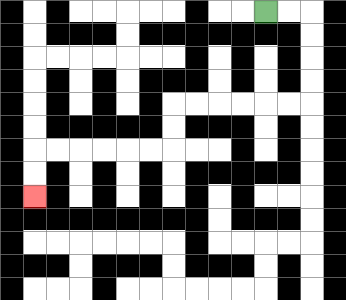{'start': '[11, 0]', 'end': '[1, 8]', 'path_directions': 'R,R,D,D,D,D,L,L,L,L,L,L,D,D,L,L,L,L,L,L,D,D', 'path_coordinates': '[[11, 0], [12, 0], [13, 0], [13, 1], [13, 2], [13, 3], [13, 4], [12, 4], [11, 4], [10, 4], [9, 4], [8, 4], [7, 4], [7, 5], [7, 6], [6, 6], [5, 6], [4, 6], [3, 6], [2, 6], [1, 6], [1, 7], [1, 8]]'}